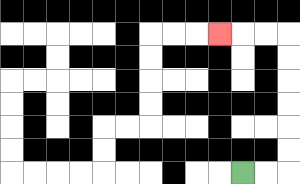{'start': '[10, 7]', 'end': '[9, 1]', 'path_directions': 'R,R,U,U,U,U,U,U,L,L,L', 'path_coordinates': '[[10, 7], [11, 7], [12, 7], [12, 6], [12, 5], [12, 4], [12, 3], [12, 2], [12, 1], [11, 1], [10, 1], [9, 1]]'}